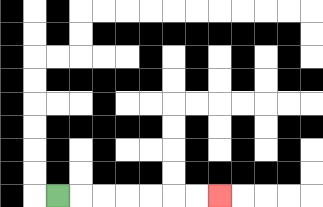{'start': '[2, 8]', 'end': '[9, 8]', 'path_directions': 'R,R,R,R,R,R,R', 'path_coordinates': '[[2, 8], [3, 8], [4, 8], [5, 8], [6, 8], [7, 8], [8, 8], [9, 8]]'}